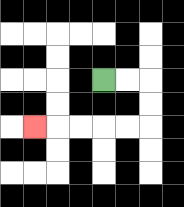{'start': '[4, 3]', 'end': '[1, 5]', 'path_directions': 'R,R,D,D,L,L,L,L,L', 'path_coordinates': '[[4, 3], [5, 3], [6, 3], [6, 4], [6, 5], [5, 5], [4, 5], [3, 5], [2, 5], [1, 5]]'}